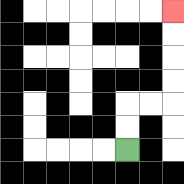{'start': '[5, 6]', 'end': '[7, 0]', 'path_directions': 'U,U,R,R,U,U,U,U', 'path_coordinates': '[[5, 6], [5, 5], [5, 4], [6, 4], [7, 4], [7, 3], [7, 2], [7, 1], [7, 0]]'}